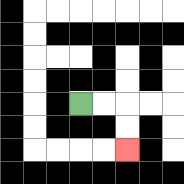{'start': '[3, 4]', 'end': '[5, 6]', 'path_directions': 'R,R,D,D', 'path_coordinates': '[[3, 4], [4, 4], [5, 4], [5, 5], [5, 6]]'}